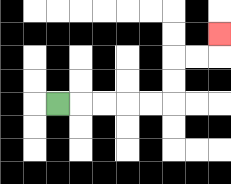{'start': '[2, 4]', 'end': '[9, 1]', 'path_directions': 'R,R,R,R,R,U,U,R,R,U', 'path_coordinates': '[[2, 4], [3, 4], [4, 4], [5, 4], [6, 4], [7, 4], [7, 3], [7, 2], [8, 2], [9, 2], [9, 1]]'}